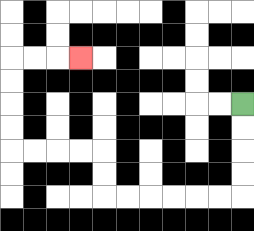{'start': '[10, 4]', 'end': '[3, 2]', 'path_directions': 'D,D,D,D,L,L,L,L,L,L,U,U,L,L,L,L,U,U,U,U,R,R,R', 'path_coordinates': '[[10, 4], [10, 5], [10, 6], [10, 7], [10, 8], [9, 8], [8, 8], [7, 8], [6, 8], [5, 8], [4, 8], [4, 7], [4, 6], [3, 6], [2, 6], [1, 6], [0, 6], [0, 5], [0, 4], [0, 3], [0, 2], [1, 2], [2, 2], [3, 2]]'}